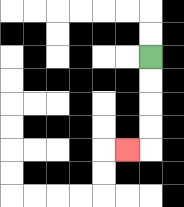{'start': '[6, 2]', 'end': '[5, 6]', 'path_directions': 'D,D,D,D,L', 'path_coordinates': '[[6, 2], [6, 3], [6, 4], [6, 5], [6, 6], [5, 6]]'}